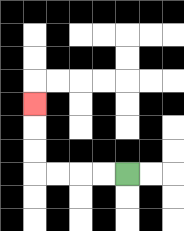{'start': '[5, 7]', 'end': '[1, 4]', 'path_directions': 'L,L,L,L,U,U,U', 'path_coordinates': '[[5, 7], [4, 7], [3, 7], [2, 7], [1, 7], [1, 6], [1, 5], [1, 4]]'}